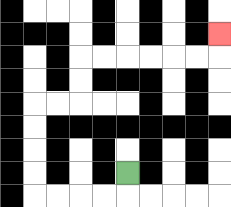{'start': '[5, 7]', 'end': '[9, 1]', 'path_directions': 'D,L,L,L,L,U,U,U,U,R,R,U,U,R,R,R,R,R,R,U', 'path_coordinates': '[[5, 7], [5, 8], [4, 8], [3, 8], [2, 8], [1, 8], [1, 7], [1, 6], [1, 5], [1, 4], [2, 4], [3, 4], [3, 3], [3, 2], [4, 2], [5, 2], [6, 2], [7, 2], [8, 2], [9, 2], [9, 1]]'}